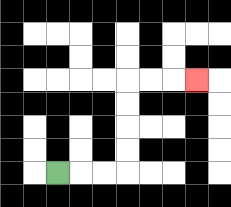{'start': '[2, 7]', 'end': '[8, 3]', 'path_directions': 'R,R,R,U,U,U,U,R,R,R', 'path_coordinates': '[[2, 7], [3, 7], [4, 7], [5, 7], [5, 6], [5, 5], [5, 4], [5, 3], [6, 3], [7, 3], [8, 3]]'}